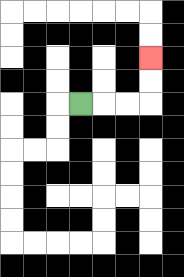{'start': '[3, 4]', 'end': '[6, 2]', 'path_directions': 'R,R,R,U,U', 'path_coordinates': '[[3, 4], [4, 4], [5, 4], [6, 4], [6, 3], [6, 2]]'}